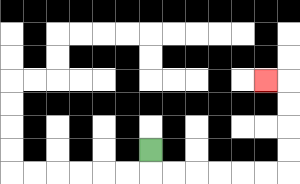{'start': '[6, 6]', 'end': '[11, 3]', 'path_directions': 'D,R,R,R,R,R,R,U,U,U,U,L', 'path_coordinates': '[[6, 6], [6, 7], [7, 7], [8, 7], [9, 7], [10, 7], [11, 7], [12, 7], [12, 6], [12, 5], [12, 4], [12, 3], [11, 3]]'}